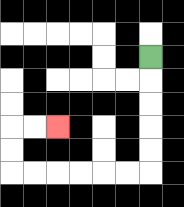{'start': '[6, 2]', 'end': '[2, 5]', 'path_directions': 'D,D,D,D,D,L,L,L,L,L,L,U,U,R,R', 'path_coordinates': '[[6, 2], [6, 3], [6, 4], [6, 5], [6, 6], [6, 7], [5, 7], [4, 7], [3, 7], [2, 7], [1, 7], [0, 7], [0, 6], [0, 5], [1, 5], [2, 5]]'}